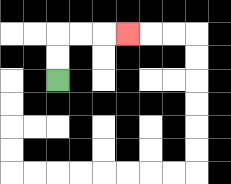{'start': '[2, 3]', 'end': '[5, 1]', 'path_directions': 'U,U,R,R,R', 'path_coordinates': '[[2, 3], [2, 2], [2, 1], [3, 1], [4, 1], [5, 1]]'}